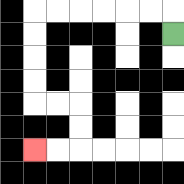{'start': '[7, 1]', 'end': '[1, 6]', 'path_directions': 'U,L,L,L,L,L,L,D,D,D,D,R,R,D,D,L,L', 'path_coordinates': '[[7, 1], [7, 0], [6, 0], [5, 0], [4, 0], [3, 0], [2, 0], [1, 0], [1, 1], [1, 2], [1, 3], [1, 4], [2, 4], [3, 4], [3, 5], [3, 6], [2, 6], [1, 6]]'}